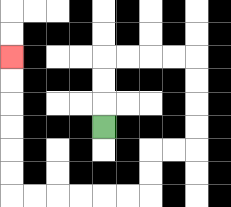{'start': '[4, 5]', 'end': '[0, 2]', 'path_directions': 'U,U,U,R,R,R,R,D,D,D,D,L,L,D,D,L,L,L,L,L,L,U,U,U,U,U,U', 'path_coordinates': '[[4, 5], [4, 4], [4, 3], [4, 2], [5, 2], [6, 2], [7, 2], [8, 2], [8, 3], [8, 4], [8, 5], [8, 6], [7, 6], [6, 6], [6, 7], [6, 8], [5, 8], [4, 8], [3, 8], [2, 8], [1, 8], [0, 8], [0, 7], [0, 6], [0, 5], [0, 4], [0, 3], [0, 2]]'}